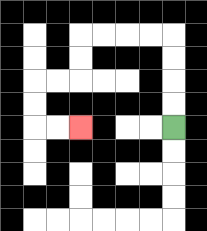{'start': '[7, 5]', 'end': '[3, 5]', 'path_directions': 'U,U,U,U,L,L,L,L,D,D,L,L,D,D,R,R', 'path_coordinates': '[[7, 5], [7, 4], [7, 3], [7, 2], [7, 1], [6, 1], [5, 1], [4, 1], [3, 1], [3, 2], [3, 3], [2, 3], [1, 3], [1, 4], [1, 5], [2, 5], [3, 5]]'}